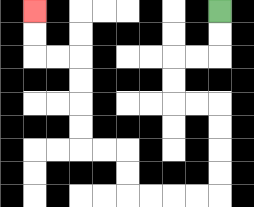{'start': '[9, 0]', 'end': '[1, 0]', 'path_directions': 'D,D,L,L,D,D,R,R,D,D,D,D,L,L,L,L,U,U,L,L,U,U,U,U,L,L,U,U', 'path_coordinates': '[[9, 0], [9, 1], [9, 2], [8, 2], [7, 2], [7, 3], [7, 4], [8, 4], [9, 4], [9, 5], [9, 6], [9, 7], [9, 8], [8, 8], [7, 8], [6, 8], [5, 8], [5, 7], [5, 6], [4, 6], [3, 6], [3, 5], [3, 4], [3, 3], [3, 2], [2, 2], [1, 2], [1, 1], [1, 0]]'}